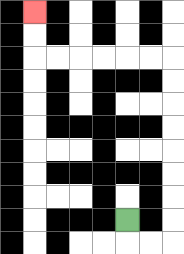{'start': '[5, 9]', 'end': '[1, 0]', 'path_directions': 'D,R,R,U,U,U,U,U,U,U,U,L,L,L,L,L,L,U,U', 'path_coordinates': '[[5, 9], [5, 10], [6, 10], [7, 10], [7, 9], [7, 8], [7, 7], [7, 6], [7, 5], [7, 4], [7, 3], [7, 2], [6, 2], [5, 2], [4, 2], [3, 2], [2, 2], [1, 2], [1, 1], [1, 0]]'}